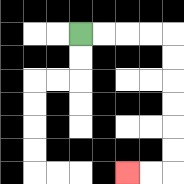{'start': '[3, 1]', 'end': '[5, 7]', 'path_directions': 'R,R,R,R,D,D,D,D,D,D,L,L', 'path_coordinates': '[[3, 1], [4, 1], [5, 1], [6, 1], [7, 1], [7, 2], [7, 3], [7, 4], [7, 5], [7, 6], [7, 7], [6, 7], [5, 7]]'}